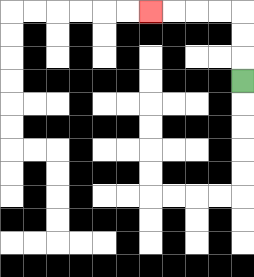{'start': '[10, 3]', 'end': '[6, 0]', 'path_directions': 'U,U,U,L,L,L,L', 'path_coordinates': '[[10, 3], [10, 2], [10, 1], [10, 0], [9, 0], [8, 0], [7, 0], [6, 0]]'}